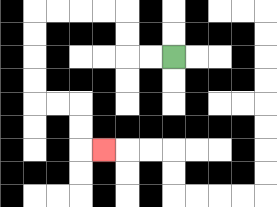{'start': '[7, 2]', 'end': '[4, 6]', 'path_directions': 'L,L,U,U,L,L,L,L,D,D,D,D,R,R,D,D,R', 'path_coordinates': '[[7, 2], [6, 2], [5, 2], [5, 1], [5, 0], [4, 0], [3, 0], [2, 0], [1, 0], [1, 1], [1, 2], [1, 3], [1, 4], [2, 4], [3, 4], [3, 5], [3, 6], [4, 6]]'}